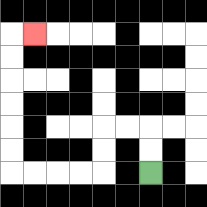{'start': '[6, 7]', 'end': '[1, 1]', 'path_directions': 'U,U,L,L,D,D,L,L,L,L,U,U,U,U,U,U,R', 'path_coordinates': '[[6, 7], [6, 6], [6, 5], [5, 5], [4, 5], [4, 6], [4, 7], [3, 7], [2, 7], [1, 7], [0, 7], [0, 6], [0, 5], [0, 4], [0, 3], [0, 2], [0, 1], [1, 1]]'}